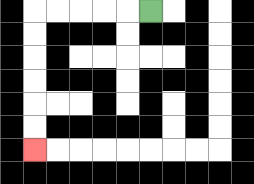{'start': '[6, 0]', 'end': '[1, 6]', 'path_directions': 'L,L,L,L,L,D,D,D,D,D,D', 'path_coordinates': '[[6, 0], [5, 0], [4, 0], [3, 0], [2, 0], [1, 0], [1, 1], [1, 2], [1, 3], [1, 4], [1, 5], [1, 6]]'}